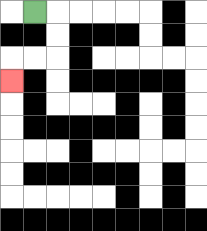{'start': '[1, 0]', 'end': '[0, 3]', 'path_directions': 'R,D,D,L,L,D', 'path_coordinates': '[[1, 0], [2, 0], [2, 1], [2, 2], [1, 2], [0, 2], [0, 3]]'}